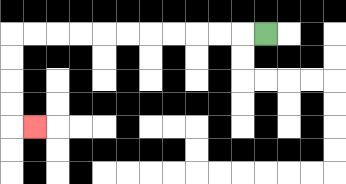{'start': '[11, 1]', 'end': '[1, 5]', 'path_directions': 'L,L,L,L,L,L,L,L,L,L,L,D,D,D,D,R', 'path_coordinates': '[[11, 1], [10, 1], [9, 1], [8, 1], [7, 1], [6, 1], [5, 1], [4, 1], [3, 1], [2, 1], [1, 1], [0, 1], [0, 2], [0, 3], [0, 4], [0, 5], [1, 5]]'}